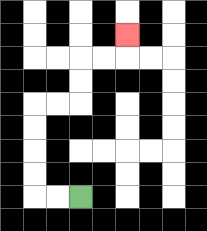{'start': '[3, 8]', 'end': '[5, 1]', 'path_directions': 'L,L,U,U,U,U,R,R,U,U,R,R,U', 'path_coordinates': '[[3, 8], [2, 8], [1, 8], [1, 7], [1, 6], [1, 5], [1, 4], [2, 4], [3, 4], [3, 3], [3, 2], [4, 2], [5, 2], [5, 1]]'}